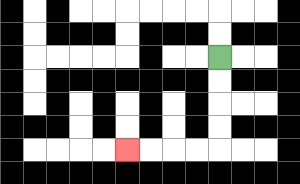{'start': '[9, 2]', 'end': '[5, 6]', 'path_directions': 'D,D,D,D,L,L,L,L', 'path_coordinates': '[[9, 2], [9, 3], [9, 4], [9, 5], [9, 6], [8, 6], [7, 6], [6, 6], [5, 6]]'}